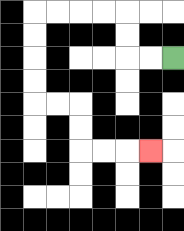{'start': '[7, 2]', 'end': '[6, 6]', 'path_directions': 'L,L,U,U,L,L,L,L,D,D,D,D,R,R,D,D,R,R,R', 'path_coordinates': '[[7, 2], [6, 2], [5, 2], [5, 1], [5, 0], [4, 0], [3, 0], [2, 0], [1, 0], [1, 1], [1, 2], [1, 3], [1, 4], [2, 4], [3, 4], [3, 5], [3, 6], [4, 6], [5, 6], [6, 6]]'}